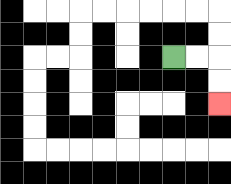{'start': '[7, 2]', 'end': '[9, 4]', 'path_directions': 'R,R,D,D', 'path_coordinates': '[[7, 2], [8, 2], [9, 2], [9, 3], [9, 4]]'}